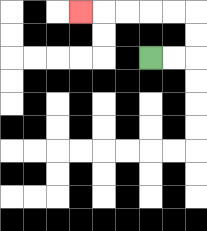{'start': '[6, 2]', 'end': '[3, 0]', 'path_directions': 'R,R,U,U,L,L,L,L,L', 'path_coordinates': '[[6, 2], [7, 2], [8, 2], [8, 1], [8, 0], [7, 0], [6, 0], [5, 0], [4, 0], [3, 0]]'}